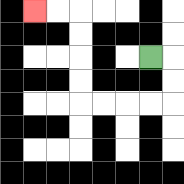{'start': '[6, 2]', 'end': '[1, 0]', 'path_directions': 'R,D,D,L,L,L,L,U,U,U,U,L,L', 'path_coordinates': '[[6, 2], [7, 2], [7, 3], [7, 4], [6, 4], [5, 4], [4, 4], [3, 4], [3, 3], [3, 2], [3, 1], [3, 0], [2, 0], [1, 0]]'}